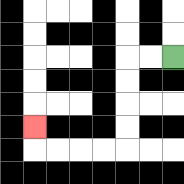{'start': '[7, 2]', 'end': '[1, 5]', 'path_directions': 'L,L,D,D,D,D,L,L,L,L,U', 'path_coordinates': '[[7, 2], [6, 2], [5, 2], [5, 3], [5, 4], [5, 5], [5, 6], [4, 6], [3, 6], [2, 6], [1, 6], [1, 5]]'}